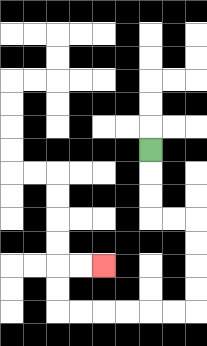{'start': '[6, 6]', 'end': '[4, 11]', 'path_directions': 'D,D,D,R,R,D,D,D,D,L,L,L,L,L,L,U,U,R,R', 'path_coordinates': '[[6, 6], [6, 7], [6, 8], [6, 9], [7, 9], [8, 9], [8, 10], [8, 11], [8, 12], [8, 13], [7, 13], [6, 13], [5, 13], [4, 13], [3, 13], [2, 13], [2, 12], [2, 11], [3, 11], [4, 11]]'}